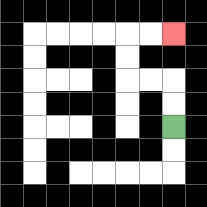{'start': '[7, 5]', 'end': '[7, 1]', 'path_directions': 'U,U,L,L,U,U,R,R', 'path_coordinates': '[[7, 5], [7, 4], [7, 3], [6, 3], [5, 3], [5, 2], [5, 1], [6, 1], [7, 1]]'}